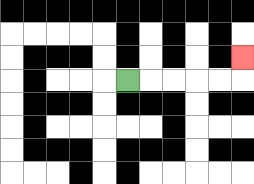{'start': '[5, 3]', 'end': '[10, 2]', 'path_directions': 'R,R,R,R,R,U', 'path_coordinates': '[[5, 3], [6, 3], [7, 3], [8, 3], [9, 3], [10, 3], [10, 2]]'}